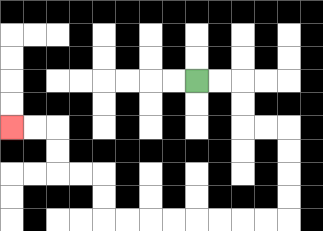{'start': '[8, 3]', 'end': '[0, 5]', 'path_directions': 'R,R,D,D,R,R,D,D,D,D,L,L,L,L,L,L,L,L,U,U,L,L,U,U,L,L', 'path_coordinates': '[[8, 3], [9, 3], [10, 3], [10, 4], [10, 5], [11, 5], [12, 5], [12, 6], [12, 7], [12, 8], [12, 9], [11, 9], [10, 9], [9, 9], [8, 9], [7, 9], [6, 9], [5, 9], [4, 9], [4, 8], [4, 7], [3, 7], [2, 7], [2, 6], [2, 5], [1, 5], [0, 5]]'}